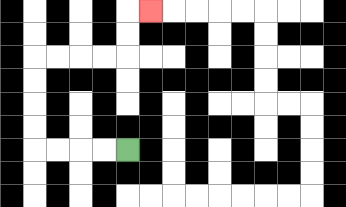{'start': '[5, 6]', 'end': '[6, 0]', 'path_directions': 'L,L,L,L,U,U,U,U,R,R,R,R,U,U,R', 'path_coordinates': '[[5, 6], [4, 6], [3, 6], [2, 6], [1, 6], [1, 5], [1, 4], [1, 3], [1, 2], [2, 2], [3, 2], [4, 2], [5, 2], [5, 1], [5, 0], [6, 0]]'}